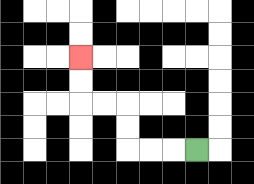{'start': '[8, 6]', 'end': '[3, 2]', 'path_directions': 'L,L,L,U,U,L,L,U,U', 'path_coordinates': '[[8, 6], [7, 6], [6, 6], [5, 6], [5, 5], [5, 4], [4, 4], [3, 4], [3, 3], [3, 2]]'}